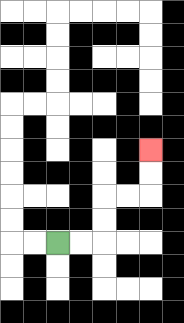{'start': '[2, 10]', 'end': '[6, 6]', 'path_directions': 'R,R,U,U,R,R,U,U', 'path_coordinates': '[[2, 10], [3, 10], [4, 10], [4, 9], [4, 8], [5, 8], [6, 8], [6, 7], [6, 6]]'}